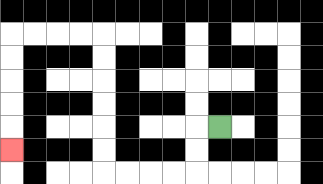{'start': '[9, 5]', 'end': '[0, 6]', 'path_directions': 'L,D,D,L,L,L,L,U,U,U,U,U,U,L,L,L,L,D,D,D,D,D', 'path_coordinates': '[[9, 5], [8, 5], [8, 6], [8, 7], [7, 7], [6, 7], [5, 7], [4, 7], [4, 6], [4, 5], [4, 4], [4, 3], [4, 2], [4, 1], [3, 1], [2, 1], [1, 1], [0, 1], [0, 2], [0, 3], [0, 4], [0, 5], [0, 6]]'}